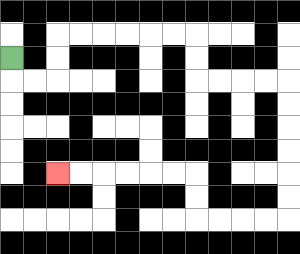{'start': '[0, 2]', 'end': '[2, 7]', 'path_directions': 'D,R,R,U,U,R,R,R,R,R,R,D,D,R,R,R,R,D,D,D,D,D,D,L,L,L,L,U,U,L,L,L,L,L,L', 'path_coordinates': '[[0, 2], [0, 3], [1, 3], [2, 3], [2, 2], [2, 1], [3, 1], [4, 1], [5, 1], [6, 1], [7, 1], [8, 1], [8, 2], [8, 3], [9, 3], [10, 3], [11, 3], [12, 3], [12, 4], [12, 5], [12, 6], [12, 7], [12, 8], [12, 9], [11, 9], [10, 9], [9, 9], [8, 9], [8, 8], [8, 7], [7, 7], [6, 7], [5, 7], [4, 7], [3, 7], [2, 7]]'}